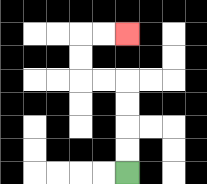{'start': '[5, 7]', 'end': '[5, 1]', 'path_directions': 'U,U,U,U,L,L,U,U,R,R', 'path_coordinates': '[[5, 7], [5, 6], [5, 5], [5, 4], [5, 3], [4, 3], [3, 3], [3, 2], [3, 1], [4, 1], [5, 1]]'}